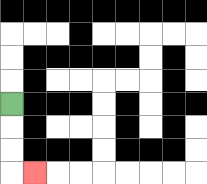{'start': '[0, 4]', 'end': '[1, 7]', 'path_directions': 'D,D,D,R', 'path_coordinates': '[[0, 4], [0, 5], [0, 6], [0, 7], [1, 7]]'}